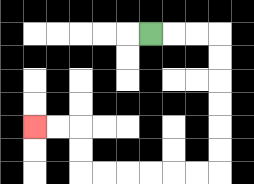{'start': '[6, 1]', 'end': '[1, 5]', 'path_directions': 'R,R,R,D,D,D,D,D,D,L,L,L,L,L,L,U,U,L,L', 'path_coordinates': '[[6, 1], [7, 1], [8, 1], [9, 1], [9, 2], [9, 3], [9, 4], [9, 5], [9, 6], [9, 7], [8, 7], [7, 7], [6, 7], [5, 7], [4, 7], [3, 7], [3, 6], [3, 5], [2, 5], [1, 5]]'}